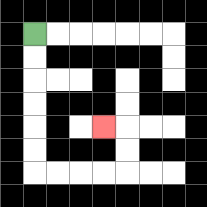{'start': '[1, 1]', 'end': '[4, 5]', 'path_directions': 'D,D,D,D,D,D,R,R,R,R,U,U,L', 'path_coordinates': '[[1, 1], [1, 2], [1, 3], [1, 4], [1, 5], [1, 6], [1, 7], [2, 7], [3, 7], [4, 7], [5, 7], [5, 6], [5, 5], [4, 5]]'}